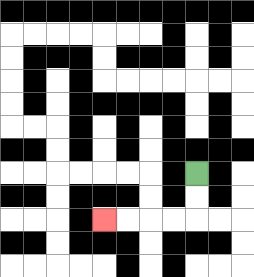{'start': '[8, 7]', 'end': '[4, 9]', 'path_directions': 'D,D,L,L,L,L', 'path_coordinates': '[[8, 7], [8, 8], [8, 9], [7, 9], [6, 9], [5, 9], [4, 9]]'}